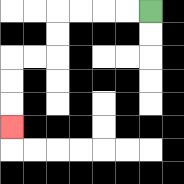{'start': '[6, 0]', 'end': '[0, 5]', 'path_directions': 'L,L,L,L,D,D,L,L,D,D,D', 'path_coordinates': '[[6, 0], [5, 0], [4, 0], [3, 0], [2, 0], [2, 1], [2, 2], [1, 2], [0, 2], [0, 3], [0, 4], [0, 5]]'}